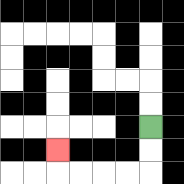{'start': '[6, 5]', 'end': '[2, 6]', 'path_directions': 'D,D,L,L,L,L,U', 'path_coordinates': '[[6, 5], [6, 6], [6, 7], [5, 7], [4, 7], [3, 7], [2, 7], [2, 6]]'}